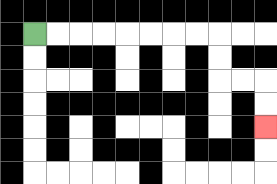{'start': '[1, 1]', 'end': '[11, 5]', 'path_directions': 'R,R,R,R,R,R,R,R,D,D,R,R,D,D', 'path_coordinates': '[[1, 1], [2, 1], [3, 1], [4, 1], [5, 1], [6, 1], [7, 1], [8, 1], [9, 1], [9, 2], [9, 3], [10, 3], [11, 3], [11, 4], [11, 5]]'}